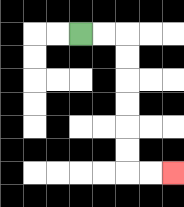{'start': '[3, 1]', 'end': '[7, 7]', 'path_directions': 'R,R,D,D,D,D,D,D,R,R', 'path_coordinates': '[[3, 1], [4, 1], [5, 1], [5, 2], [5, 3], [5, 4], [5, 5], [5, 6], [5, 7], [6, 7], [7, 7]]'}